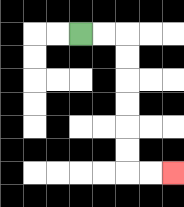{'start': '[3, 1]', 'end': '[7, 7]', 'path_directions': 'R,R,D,D,D,D,D,D,R,R', 'path_coordinates': '[[3, 1], [4, 1], [5, 1], [5, 2], [5, 3], [5, 4], [5, 5], [5, 6], [5, 7], [6, 7], [7, 7]]'}